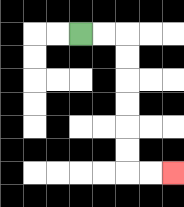{'start': '[3, 1]', 'end': '[7, 7]', 'path_directions': 'R,R,D,D,D,D,D,D,R,R', 'path_coordinates': '[[3, 1], [4, 1], [5, 1], [5, 2], [5, 3], [5, 4], [5, 5], [5, 6], [5, 7], [6, 7], [7, 7]]'}